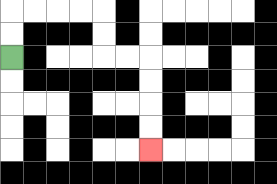{'start': '[0, 2]', 'end': '[6, 6]', 'path_directions': 'U,U,R,R,R,R,D,D,R,R,D,D,D,D', 'path_coordinates': '[[0, 2], [0, 1], [0, 0], [1, 0], [2, 0], [3, 0], [4, 0], [4, 1], [4, 2], [5, 2], [6, 2], [6, 3], [6, 4], [6, 5], [6, 6]]'}